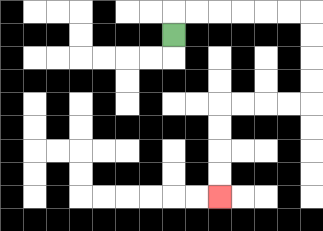{'start': '[7, 1]', 'end': '[9, 8]', 'path_directions': 'U,R,R,R,R,R,R,D,D,D,D,L,L,L,L,D,D,D,D', 'path_coordinates': '[[7, 1], [7, 0], [8, 0], [9, 0], [10, 0], [11, 0], [12, 0], [13, 0], [13, 1], [13, 2], [13, 3], [13, 4], [12, 4], [11, 4], [10, 4], [9, 4], [9, 5], [9, 6], [9, 7], [9, 8]]'}